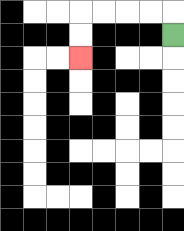{'start': '[7, 1]', 'end': '[3, 2]', 'path_directions': 'U,L,L,L,L,D,D', 'path_coordinates': '[[7, 1], [7, 0], [6, 0], [5, 0], [4, 0], [3, 0], [3, 1], [3, 2]]'}